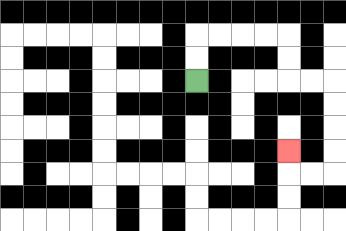{'start': '[8, 3]', 'end': '[12, 6]', 'path_directions': 'U,U,R,R,R,R,D,D,R,R,D,D,D,D,L,L,U', 'path_coordinates': '[[8, 3], [8, 2], [8, 1], [9, 1], [10, 1], [11, 1], [12, 1], [12, 2], [12, 3], [13, 3], [14, 3], [14, 4], [14, 5], [14, 6], [14, 7], [13, 7], [12, 7], [12, 6]]'}